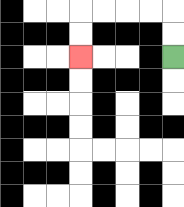{'start': '[7, 2]', 'end': '[3, 2]', 'path_directions': 'U,U,L,L,L,L,D,D', 'path_coordinates': '[[7, 2], [7, 1], [7, 0], [6, 0], [5, 0], [4, 0], [3, 0], [3, 1], [3, 2]]'}